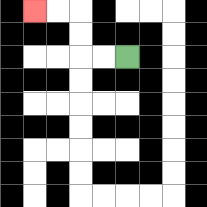{'start': '[5, 2]', 'end': '[1, 0]', 'path_directions': 'L,L,U,U,L,L', 'path_coordinates': '[[5, 2], [4, 2], [3, 2], [3, 1], [3, 0], [2, 0], [1, 0]]'}